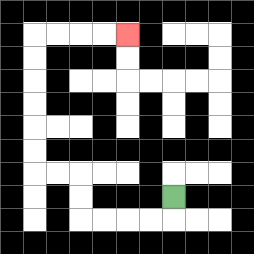{'start': '[7, 8]', 'end': '[5, 1]', 'path_directions': 'D,L,L,L,L,U,U,L,L,U,U,U,U,U,U,R,R,R,R', 'path_coordinates': '[[7, 8], [7, 9], [6, 9], [5, 9], [4, 9], [3, 9], [3, 8], [3, 7], [2, 7], [1, 7], [1, 6], [1, 5], [1, 4], [1, 3], [1, 2], [1, 1], [2, 1], [3, 1], [4, 1], [5, 1]]'}